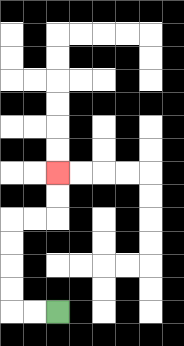{'start': '[2, 13]', 'end': '[2, 7]', 'path_directions': 'L,L,U,U,U,U,R,R,U,U', 'path_coordinates': '[[2, 13], [1, 13], [0, 13], [0, 12], [0, 11], [0, 10], [0, 9], [1, 9], [2, 9], [2, 8], [2, 7]]'}